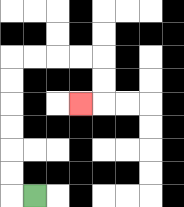{'start': '[1, 8]', 'end': '[3, 4]', 'path_directions': 'L,U,U,U,U,U,U,R,R,R,R,D,D,L', 'path_coordinates': '[[1, 8], [0, 8], [0, 7], [0, 6], [0, 5], [0, 4], [0, 3], [0, 2], [1, 2], [2, 2], [3, 2], [4, 2], [4, 3], [4, 4], [3, 4]]'}